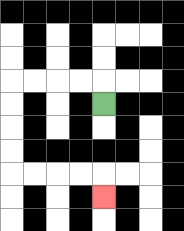{'start': '[4, 4]', 'end': '[4, 8]', 'path_directions': 'U,L,L,L,L,D,D,D,D,R,R,R,R,D', 'path_coordinates': '[[4, 4], [4, 3], [3, 3], [2, 3], [1, 3], [0, 3], [0, 4], [0, 5], [0, 6], [0, 7], [1, 7], [2, 7], [3, 7], [4, 7], [4, 8]]'}